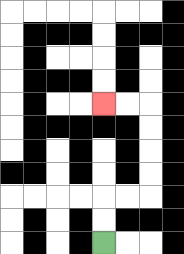{'start': '[4, 10]', 'end': '[4, 4]', 'path_directions': 'U,U,R,R,U,U,U,U,L,L', 'path_coordinates': '[[4, 10], [4, 9], [4, 8], [5, 8], [6, 8], [6, 7], [6, 6], [6, 5], [6, 4], [5, 4], [4, 4]]'}